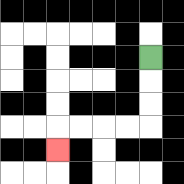{'start': '[6, 2]', 'end': '[2, 6]', 'path_directions': 'D,D,D,L,L,L,L,D', 'path_coordinates': '[[6, 2], [6, 3], [6, 4], [6, 5], [5, 5], [4, 5], [3, 5], [2, 5], [2, 6]]'}